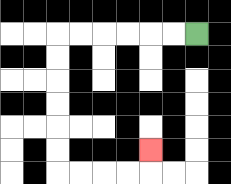{'start': '[8, 1]', 'end': '[6, 6]', 'path_directions': 'L,L,L,L,L,L,D,D,D,D,D,D,R,R,R,R,U', 'path_coordinates': '[[8, 1], [7, 1], [6, 1], [5, 1], [4, 1], [3, 1], [2, 1], [2, 2], [2, 3], [2, 4], [2, 5], [2, 6], [2, 7], [3, 7], [4, 7], [5, 7], [6, 7], [6, 6]]'}